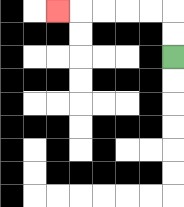{'start': '[7, 2]', 'end': '[2, 0]', 'path_directions': 'U,U,L,L,L,L,L', 'path_coordinates': '[[7, 2], [7, 1], [7, 0], [6, 0], [5, 0], [4, 0], [3, 0], [2, 0]]'}